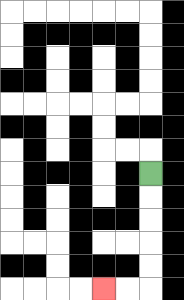{'start': '[6, 7]', 'end': '[4, 12]', 'path_directions': 'D,D,D,D,D,L,L', 'path_coordinates': '[[6, 7], [6, 8], [6, 9], [6, 10], [6, 11], [6, 12], [5, 12], [4, 12]]'}